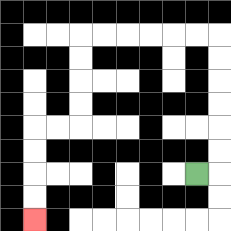{'start': '[8, 7]', 'end': '[1, 9]', 'path_directions': 'R,U,U,U,U,U,U,L,L,L,L,L,L,D,D,D,D,L,L,D,D,D,D', 'path_coordinates': '[[8, 7], [9, 7], [9, 6], [9, 5], [9, 4], [9, 3], [9, 2], [9, 1], [8, 1], [7, 1], [6, 1], [5, 1], [4, 1], [3, 1], [3, 2], [3, 3], [3, 4], [3, 5], [2, 5], [1, 5], [1, 6], [1, 7], [1, 8], [1, 9]]'}